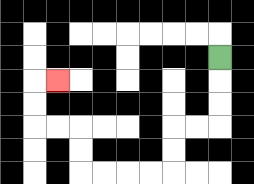{'start': '[9, 2]', 'end': '[2, 3]', 'path_directions': 'D,D,D,L,L,D,D,L,L,L,L,U,U,L,L,U,U,R', 'path_coordinates': '[[9, 2], [9, 3], [9, 4], [9, 5], [8, 5], [7, 5], [7, 6], [7, 7], [6, 7], [5, 7], [4, 7], [3, 7], [3, 6], [3, 5], [2, 5], [1, 5], [1, 4], [1, 3], [2, 3]]'}